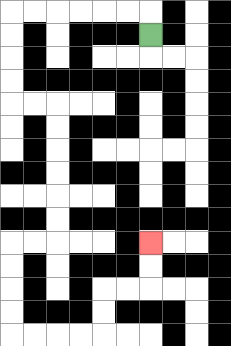{'start': '[6, 1]', 'end': '[6, 10]', 'path_directions': 'U,L,L,L,L,L,L,D,D,D,D,R,R,D,D,D,D,D,D,L,L,D,D,D,D,R,R,R,R,U,U,R,R,U,U', 'path_coordinates': '[[6, 1], [6, 0], [5, 0], [4, 0], [3, 0], [2, 0], [1, 0], [0, 0], [0, 1], [0, 2], [0, 3], [0, 4], [1, 4], [2, 4], [2, 5], [2, 6], [2, 7], [2, 8], [2, 9], [2, 10], [1, 10], [0, 10], [0, 11], [0, 12], [0, 13], [0, 14], [1, 14], [2, 14], [3, 14], [4, 14], [4, 13], [4, 12], [5, 12], [6, 12], [6, 11], [6, 10]]'}